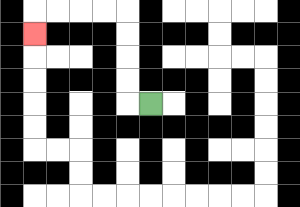{'start': '[6, 4]', 'end': '[1, 1]', 'path_directions': 'L,U,U,U,U,L,L,L,L,D', 'path_coordinates': '[[6, 4], [5, 4], [5, 3], [5, 2], [5, 1], [5, 0], [4, 0], [3, 0], [2, 0], [1, 0], [1, 1]]'}